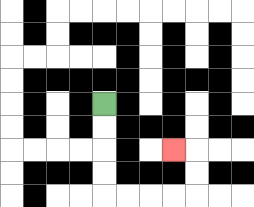{'start': '[4, 4]', 'end': '[7, 6]', 'path_directions': 'D,D,D,D,R,R,R,R,U,U,L', 'path_coordinates': '[[4, 4], [4, 5], [4, 6], [4, 7], [4, 8], [5, 8], [6, 8], [7, 8], [8, 8], [8, 7], [8, 6], [7, 6]]'}